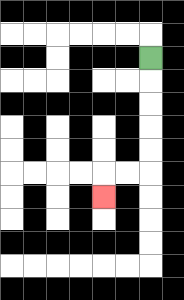{'start': '[6, 2]', 'end': '[4, 8]', 'path_directions': 'D,D,D,D,D,L,L,D', 'path_coordinates': '[[6, 2], [6, 3], [6, 4], [6, 5], [6, 6], [6, 7], [5, 7], [4, 7], [4, 8]]'}